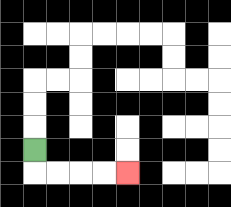{'start': '[1, 6]', 'end': '[5, 7]', 'path_directions': 'D,R,R,R,R', 'path_coordinates': '[[1, 6], [1, 7], [2, 7], [3, 7], [4, 7], [5, 7]]'}